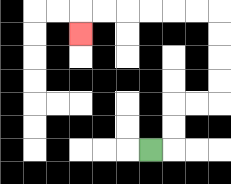{'start': '[6, 6]', 'end': '[3, 1]', 'path_directions': 'R,U,U,R,R,U,U,U,U,L,L,L,L,L,L,D', 'path_coordinates': '[[6, 6], [7, 6], [7, 5], [7, 4], [8, 4], [9, 4], [9, 3], [9, 2], [9, 1], [9, 0], [8, 0], [7, 0], [6, 0], [5, 0], [4, 0], [3, 0], [3, 1]]'}